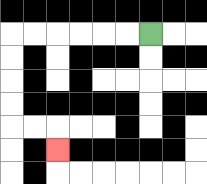{'start': '[6, 1]', 'end': '[2, 6]', 'path_directions': 'L,L,L,L,L,L,D,D,D,D,R,R,D', 'path_coordinates': '[[6, 1], [5, 1], [4, 1], [3, 1], [2, 1], [1, 1], [0, 1], [0, 2], [0, 3], [0, 4], [0, 5], [1, 5], [2, 5], [2, 6]]'}